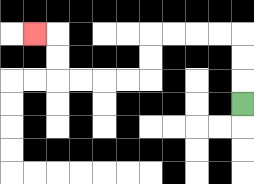{'start': '[10, 4]', 'end': '[1, 1]', 'path_directions': 'U,U,U,L,L,L,L,D,D,L,L,L,L,U,U,L', 'path_coordinates': '[[10, 4], [10, 3], [10, 2], [10, 1], [9, 1], [8, 1], [7, 1], [6, 1], [6, 2], [6, 3], [5, 3], [4, 3], [3, 3], [2, 3], [2, 2], [2, 1], [1, 1]]'}